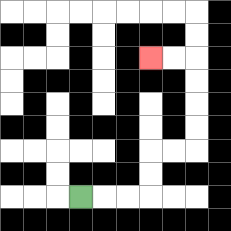{'start': '[3, 8]', 'end': '[6, 2]', 'path_directions': 'R,R,R,U,U,R,R,U,U,U,U,L,L', 'path_coordinates': '[[3, 8], [4, 8], [5, 8], [6, 8], [6, 7], [6, 6], [7, 6], [8, 6], [8, 5], [8, 4], [8, 3], [8, 2], [7, 2], [6, 2]]'}